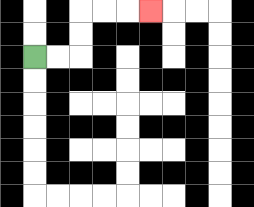{'start': '[1, 2]', 'end': '[6, 0]', 'path_directions': 'R,R,U,U,R,R,R', 'path_coordinates': '[[1, 2], [2, 2], [3, 2], [3, 1], [3, 0], [4, 0], [5, 0], [6, 0]]'}